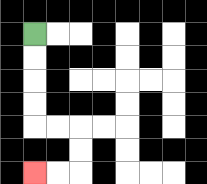{'start': '[1, 1]', 'end': '[1, 7]', 'path_directions': 'D,D,D,D,R,R,D,D,L,L', 'path_coordinates': '[[1, 1], [1, 2], [1, 3], [1, 4], [1, 5], [2, 5], [3, 5], [3, 6], [3, 7], [2, 7], [1, 7]]'}